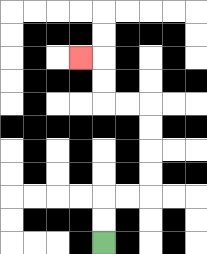{'start': '[4, 10]', 'end': '[3, 2]', 'path_directions': 'U,U,R,R,U,U,U,U,L,L,U,U,L', 'path_coordinates': '[[4, 10], [4, 9], [4, 8], [5, 8], [6, 8], [6, 7], [6, 6], [6, 5], [6, 4], [5, 4], [4, 4], [4, 3], [4, 2], [3, 2]]'}